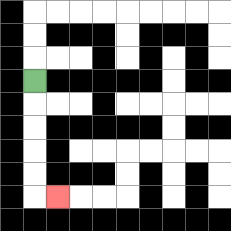{'start': '[1, 3]', 'end': '[2, 8]', 'path_directions': 'D,D,D,D,D,R', 'path_coordinates': '[[1, 3], [1, 4], [1, 5], [1, 6], [1, 7], [1, 8], [2, 8]]'}